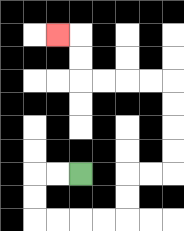{'start': '[3, 7]', 'end': '[2, 1]', 'path_directions': 'L,L,D,D,R,R,R,R,U,U,R,R,U,U,U,U,L,L,L,L,U,U,L', 'path_coordinates': '[[3, 7], [2, 7], [1, 7], [1, 8], [1, 9], [2, 9], [3, 9], [4, 9], [5, 9], [5, 8], [5, 7], [6, 7], [7, 7], [7, 6], [7, 5], [7, 4], [7, 3], [6, 3], [5, 3], [4, 3], [3, 3], [3, 2], [3, 1], [2, 1]]'}